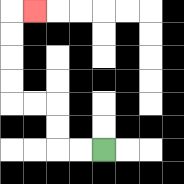{'start': '[4, 6]', 'end': '[1, 0]', 'path_directions': 'L,L,U,U,L,L,U,U,U,U,R', 'path_coordinates': '[[4, 6], [3, 6], [2, 6], [2, 5], [2, 4], [1, 4], [0, 4], [0, 3], [0, 2], [0, 1], [0, 0], [1, 0]]'}